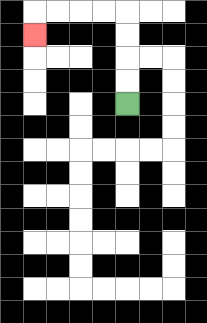{'start': '[5, 4]', 'end': '[1, 1]', 'path_directions': 'U,U,U,U,L,L,L,L,D', 'path_coordinates': '[[5, 4], [5, 3], [5, 2], [5, 1], [5, 0], [4, 0], [3, 0], [2, 0], [1, 0], [1, 1]]'}